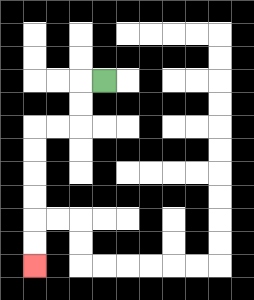{'start': '[4, 3]', 'end': '[1, 11]', 'path_directions': 'L,D,D,L,L,D,D,D,D,D,D', 'path_coordinates': '[[4, 3], [3, 3], [3, 4], [3, 5], [2, 5], [1, 5], [1, 6], [1, 7], [1, 8], [1, 9], [1, 10], [1, 11]]'}